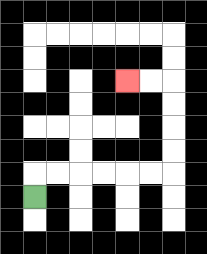{'start': '[1, 8]', 'end': '[5, 3]', 'path_directions': 'U,R,R,R,R,R,R,U,U,U,U,L,L', 'path_coordinates': '[[1, 8], [1, 7], [2, 7], [3, 7], [4, 7], [5, 7], [6, 7], [7, 7], [7, 6], [7, 5], [7, 4], [7, 3], [6, 3], [5, 3]]'}